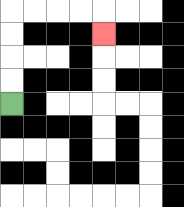{'start': '[0, 4]', 'end': '[4, 1]', 'path_directions': 'U,U,U,U,R,R,R,R,D', 'path_coordinates': '[[0, 4], [0, 3], [0, 2], [0, 1], [0, 0], [1, 0], [2, 0], [3, 0], [4, 0], [4, 1]]'}